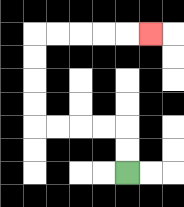{'start': '[5, 7]', 'end': '[6, 1]', 'path_directions': 'U,U,L,L,L,L,U,U,U,U,R,R,R,R,R', 'path_coordinates': '[[5, 7], [5, 6], [5, 5], [4, 5], [3, 5], [2, 5], [1, 5], [1, 4], [1, 3], [1, 2], [1, 1], [2, 1], [3, 1], [4, 1], [5, 1], [6, 1]]'}